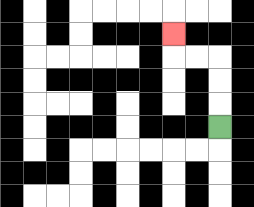{'start': '[9, 5]', 'end': '[7, 1]', 'path_directions': 'U,U,U,L,L,U', 'path_coordinates': '[[9, 5], [9, 4], [9, 3], [9, 2], [8, 2], [7, 2], [7, 1]]'}